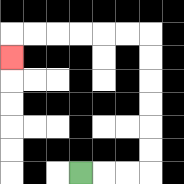{'start': '[3, 7]', 'end': '[0, 2]', 'path_directions': 'R,R,R,U,U,U,U,U,U,L,L,L,L,L,L,D', 'path_coordinates': '[[3, 7], [4, 7], [5, 7], [6, 7], [6, 6], [6, 5], [6, 4], [6, 3], [6, 2], [6, 1], [5, 1], [4, 1], [3, 1], [2, 1], [1, 1], [0, 1], [0, 2]]'}